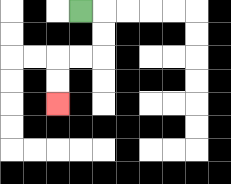{'start': '[3, 0]', 'end': '[2, 4]', 'path_directions': 'R,D,D,L,L,D,D', 'path_coordinates': '[[3, 0], [4, 0], [4, 1], [4, 2], [3, 2], [2, 2], [2, 3], [2, 4]]'}